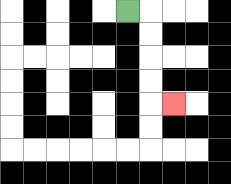{'start': '[5, 0]', 'end': '[7, 4]', 'path_directions': 'R,D,D,D,D,R', 'path_coordinates': '[[5, 0], [6, 0], [6, 1], [6, 2], [6, 3], [6, 4], [7, 4]]'}